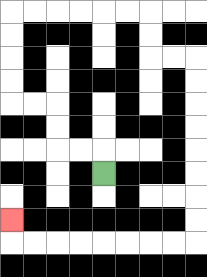{'start': '[4, 7]', 'end': '[0, 9]', 'path_directions': 'U,L,L,U,U,L,L,U,U,U,U,R,R,R,R,R,R,D,D,R,R,D,D,D,D,D,D,D,D,L,L,L,L,L,L,L,L,U', 'path_coordinates': '[[4, 7], [4, 6], [3, 6], [2, 6], [2, 5], [2, 4], [1, 4], [0, 4], [0, 3], [0, 2], [0, 1], [0, 0], [1, 0], [2, 0], [3, 0], [4, 0], [5, 0], [6, 0], [6, 1], [6, 2], [7, 2], [8, 2], [8, 3], [8, 4], [8, 5], [8, 6], [8, 7], [8, 8], [8, 9], [8, 10], [7, 10], [6, 10], [5, 10], [4, 10], [3, 10], [2, 10], [1, 10], [0, 10], [0, 9]]'}